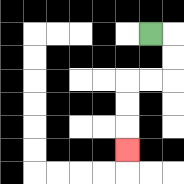{'start': '[6, 1]', 'end': '[5, 6]', 'path_directions': 'R,D,D,L,L,D,D,D', 'path_coordinates': '[[6, 1], [7, 1], [7, 2], [7, 3], [6, 3], [5, 3], [5, 4], [5, 5], [5, 6]]'}